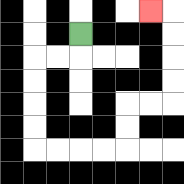{'start': '[3, 1]', 'end': '[6, 0]', 'path_directions': 'D,L,L,D,D,D,D,R,R,R,R,U,U,R,R,U,U,U,U,L', 'path_coordinates': '[[3, 1], [3, 2], [2, 2], [1, 2], [1, 3], [1, 4], [1, 5], [1, 6], [2, 6], [3, 6], [4, 6], [5, 6], [5, 5], [5, 4], [6, 4], [7, 4], [7, 3], [7, 2], [7, 1], [7, 0], [6, 0]]'}